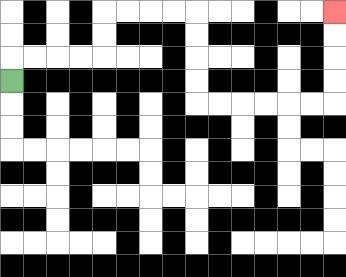{'start': '[0, 3]', 'end': '[14, 0]', 'path_directions': 'U,R,R,R,R,U,U,R,R,R,R,D,D,D,D,R,R,R,R,R,R,U,U,U,U', 'path_coordinates': '[[0, 3], [0, 2], [1, 2], [2, 2], [3, 2], [4, 2], [4, 1], [4, 0], [5, 0], [6, 0], [7, 0], [8, 0], [8, 1], [8, 2], [8, 3], [8, 4], [9, 4], [10, 4], [11, 4], [12, 4], [13, 4], [14, 4], [14, 3], [14, 2], [14, 1], [14, 0]]'}